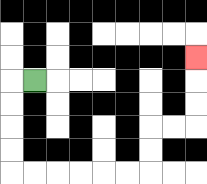{'start': '[1, 3]', 'end': '[8, 2]', 'path_directions': 'L,D,D,D,D,R,R,R,R,R,R,U,U,R,R,U,U,U', 'path_coordinates': '[[1, 3], [0, 3], [0, 4], [0, 5], [0, 6], [0, 7], [1, 7], [2, 7], [3, 7], [4, 7], [5, 7], [6, 7], [6, 6], [6, 5], [7, 5], [8, 5], [8, 4], [8, 3], [8, 2]]'}